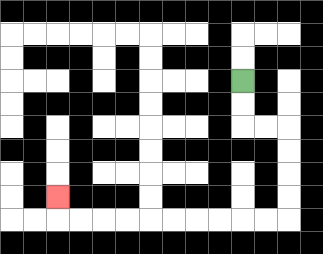{'start': '[10, 3]', 'end': '[2, 8]', 'path_directions': 'D,D,R,R,D,D,D,D,L,L,L,L,L,L,L,L,L,L,U', 'path_coordinates': '[[10, 3], [10, 4], [10, 5], [11, 5], [12, 5], [12, 6], [12, 7], [12, 8], [12, 9], [11, 9], [10, 9], [9, 9], [8, 9], [7, 9], [6, 9], [5, 9], [4, 9], [3, 9], [2, 9], [2, 8]]'}